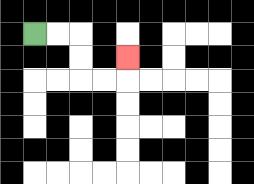{'start': '[1, 1]', 'end': '[5, 2]', 'path_directions': 'R,R,D,D,R,R,U', 'path_coordinates': '[[1, 1], [2, 1], [3, 1], [3, 2], [3, 3], [4, 3], [5, 3], [5, 2]]'}